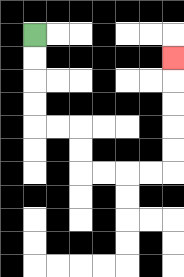{'start': '[1, 1]', 'end': '[7, 2]', 'path_directions': 'D,D,D,D,R,R,D,D,R,R,R,R,U,U,U,U,U', 'path_coordinates': '[[1, 1], [1, 2], [1, 3], [1, 4], [1, 5], [2, 5], [3, 5], [3, 6], [3, 7], [4, 7], [5, 7], [6, 7], [7, 7], [7, 6], [7, 5], [7, 4], [7, 3], [7, 2]]'}